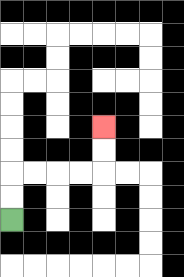{'start': '[0, 9]', 'end': '[4, 5]', 'path_directions': 'U,U,R,R,R,R,U,U', 'path_coordinates': '[[0, 9], [0, 8], [0, 7], [1, 7], [2, 7], [3, 7], [4, 7], [4, 6], [4, 5]]'}